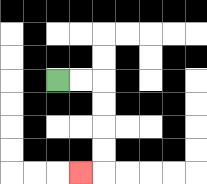{'start': '[2, 3]', 'end': '[3, 7]', 'path_directions': 'R,R,D,D,D,D,L', 'path_coordinates': '[[2, 3], [3, 3], [4, 3], [4, 4], [4, 5], [4, 6], [4, 7], [3, 7]]'}